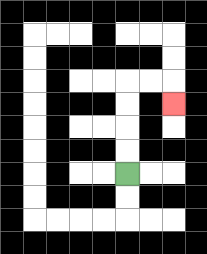{'start': '[5, 7]', 'end': '[7, 4]', 'path_directions': 'U,U,U,U,R,R,D', 'path_coordinates': '[[5, 7], [5, 6], [5, 5], [5, 4], [5, 3], [6, 3], [7, 3], [7, 4]]'}